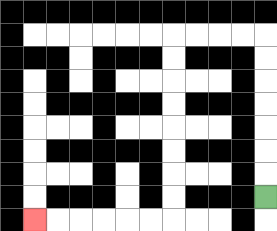{'start': '[11, 8]', 'end': '[1, 9]', 'path_directions': 'U,U,U,U,U,U,U,L,L,L,L,D,D,D,D,D,D,D,D,L,L,L,L,L,L', 'path_coordinates': '[[11, 8], [11, 7], [11, 6], [11, 5], [11, 4], [11, 3], [11, 2], [11, 1], [10, 1], [9, 1], [8, 1], [7, 1], [7, 2], [7, 3], [7, 4], [7, 5], [7, 6], [7, 7], [7, 8], [7, 9], [6, 9], [5, 9], [4, 9], [3, 9], [2, 9], [1, 9]]'}